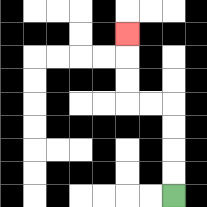{'start': '[7, 8]', 'end': '[5, 1]', 'path_directions': 'U,U,U,U,L,L,U,U,U', 'path_coordinates': '[[7, 8], [7, 7], [7, 6], [7, 5], [7, 4], [6, 4], [5, 4], [5, 3], [5, 2], [5, 1]]'}